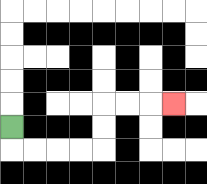{'start': '[0, 5]', 'end': '[7, 4]', 'path_directions': 'D,R,R,R,R,U,U,R,R,R', 'path_coordinates': '[[0, 5], [0, 6], [1, 6], [2, 6], [3, 6], [4, 6], [4, 5], [4, 4], [5, 4], [6, 4], [7, 4]]'}